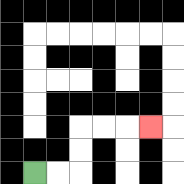{'start': '[1, 7]', 'end': '[6, 5]', 'path_directions': 'R,R,U,U,R,R,R', 'path_coordinates': '[[1, 7], [2, 7], [3, 7], [3, 6], [3, 5], [4, 5], [5, 5], [6, 5]]'}